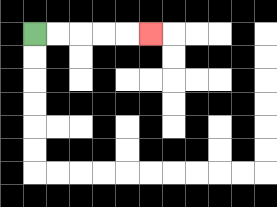{'start': '[1, 1]', 'end': '[6, 1]', 'path_directions': 'R,R,R,R,R', 'path_coordinates': '[[1, 1], [2, 1], [3, 1], [4, 1], [5, 1], [6, 1]]'}